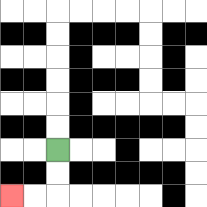{'start': '[2, 6]', 'end': '[0, 8]', 'path_directions': 'D,D,L,L', 'path_coordinates': '[[2, 6], [2, 7], [2, 8], [1, 8], [0, 8]]'}